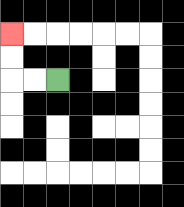{'start': '[2, 3]', 'end': '[0, 1]', 'path_directions': 'L,L,U,U', 'path_coordinates': '[[2, 3], [1, 3], [0, 3], [0, 2], [0, 1]]'}